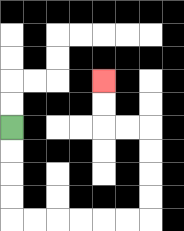{'start': '[0, 5]', 'end': '[4, 3]', 'path_directions': 'D,D,D,D,R,R,R,R,R,R,U,U,U,U,L,L,U,U', 'path_coordinates': '[[0, 5], [0, 6], [0, 7], [0, 8], [0, 9], [1, 9], [2, 9], [3, 9], [4, 9], [5, 9], [6, 9], [6, 8], [6, 7], [6, 6], [6, 5], [5, 5], [4, 5], [4, 4], [4, 3]]'}